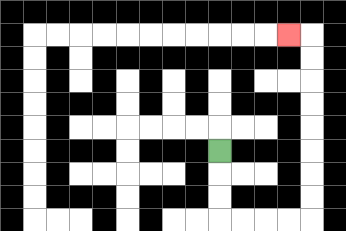{'start': '[9, 6]', 'end': '[12, 1]', 'path_directions': 'D,D,D,R,R,R,R,U,U,U,U,U,U,U,U,L', 'path_coordinates': '[[9, 6], [9, 7], [9, 8], [9, 9], [10, 9], [11, 9], [12, 9], [13, 9], [13, 8], [13, 7], [13, 6], [13, 5], [13, 4], [13, 3], [13, 2], [13, 1], [12, 1]]'}